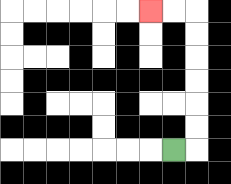{'start': '[7, 6]', 'end': '[6, 0]', 'path_directions': 'R,U,U,U,U,U,U,L,L', 'path_coordinates': '[[7, 6], [8, 6], [8, 5], [8, 4], [8, 3], [8, 2], [8, 1], [8, 0], [7, 0], [6, 0]]'}